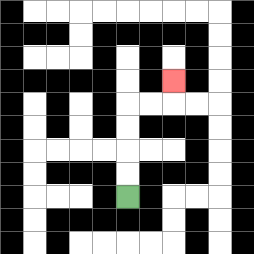{'start': '[5, 8]', 'end': '[7, 3]', 'path_directions': 'U,U,U,U,R,R,U', 'path_coordinates': '[[5, 8], [5, 7], [5, 6], [5, 5], [5, 4], [6, 4], [7, 4], [7, 3]]'}